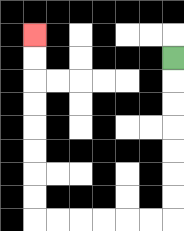{'start': '[7, 2]', 'end': '[1, 1]', 'path_directions': 'D,D,D,D,D,D,D,L,L,L,L,L,L,U,U,U,U,U,U,U,U', 'path_coordinates': '[[7, 2], [7, 3], [7, 4], [7, 5], [7, 6], [7, 7], [7, 8], [7, 9], [6, 9], [5, 9], [4, 9], [3, 9], [2, 9], [1, 9], [1, 8], [1, 7], [1, 6], [1, 5], [1, 4], [1, 3], [1, 2], [1, 1]]'}